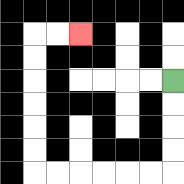{'start': '[7, 3]', 'end': '[3, 1]', 'path_directions': 'D,D,D,D,L,L,L,L,L,L,U,U,U,U,U,U,R,R', 'path_coordinates': '[[7, 3], [7, 4], [7, 5], [7, 6], [7, 7], [6, 7], [5, 7], [4, 7], [3, 7], [2, 7], [1, 7], [1, 6], [1, 5], [1, 4], [1, 3], [1, 2], [1, 1], [2, 1], [3, 1]]'}